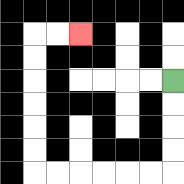{'start': '[7, 3]', 'end': '[3, 1]', 'path_directions': 'D,D,D,D,L,L,L,L,L,L,U,U,U,U,U,U,R,R', 'path_coordinates': '[[7, 3], [7, 4], [7, 5], [7, 6], [7, 7], [6, 7], [5, 7], [4, 7], [3, 7], [2, 7], [1, 7], [1, 6], [1, 5], [1, 4], [1, 3], [1, 2], [1, 1], [2, 1], [3, 1]]'}